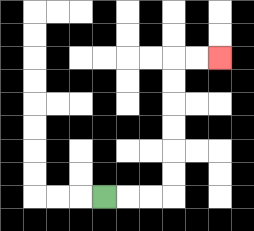{'start': '[4, 8]', 'end': '[9, 2]', 'path_directions': 'R,R,R,U,U,U,U,U,U,R,R', 'path_coordinates': '[[4, 8], [5, 8], [6, 8], [7, 8], [7, 7], [7, 6], [7, 5], [7, 4], [7, 3], [7, 2], [8, 2], [9, 2]]'}